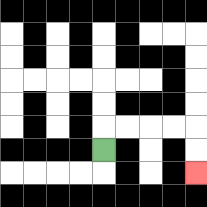{'start': '[4, 6]', 'end': '[8, 7]', 'path_directions': 'U,R,R,R,R,D,D', 'path_coordinates': '[[4, 6], [4, 5], [5, 5], [6, 5], [7, 5], [8, 5], [8, 6], [8, 7]]'}